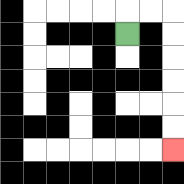{'start': '[5, 1]', 'end': '[7, 6]', 'path_directions': 'U,R,R,D,D,D,D,D,D', 'path_coordinates': '[[5, 1], [5, 0], [6, 0], [7, 0], [7, 1], [7, 2], [7, 3], [7, 4], [7, 5], [7, 6]]'}